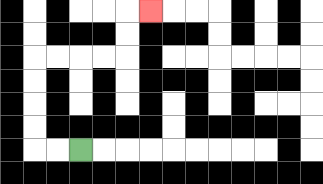{'start': '[3, 6]', 'end': '[6, 0]', 'path_directions': 'L,L,U,U,U,U,R,R,R,R,U,U,R', 'path_coordinates': '[[3, 6], [2, 6], [1, 6], [1, 5], [1, 4], [1, 3], [1, 2], [2, 2], [3, 2], [4, 2], [5, 2], [5, 1], [5, 0], [6, 0]]'}